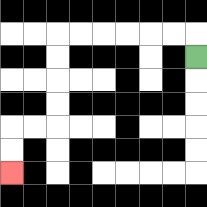{'start': '[8, 2]', 'end': '[0, 7]', 'path_directions': 'U,L,L,L,L,L,L,D,D,D,D,L,L,D,D', 'path_coordinates': '[[8, 2], [8, 1], [7, 1], [6, 1], [5, 1], [4, 1], [3, 1], [2, 1], [2, 2], [2, 3], [2, 4], [2, 5], [1, 5], [0, 5], [0, 6], [0, 7]]'}